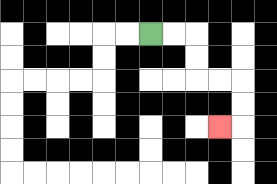{'start': '[6, 1]', 'end': '[9, 5]', 'path_directions': 'R,R,D,D,R,R,D,D,L', 'path_coordinates': '[[6, 1], [7, 1], [8, 1], [8, 2], [8, 3], [9, 3], [10, 3], [10, 4], [10, 5], [9, 5]]'}